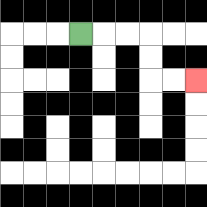{'start': '[3, 1]', 'end': '[8, 3]', 'path_directions': 'R,R,R,D,D,R,R', 'path_coordinates': '[[3, 1], [4, 1], [5, 1], [6, 1], [6, 2], [6, 3], [7, 3], [8, 3]]'}